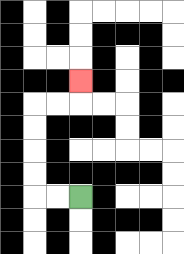{'start': '[3, 8]', 'end': '[3, 3]', 'path_directions': 'L,L,U,U,U,U,R,R,U', 'path_coordinates': '[[3, 8], [2, 8], [1, 8], [1, 7], [1, 6], [1, 5], [1, 4], [2, 4], [3, 4], [3, 3]]'}